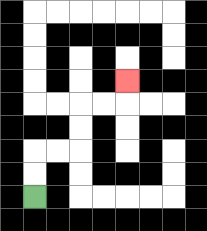{'start': '[1, 8]', 'end': '[5, 3]', 'path_directions': 'U,U,R,R,U,U,R,R,U', 'path_coordinates': '[[1, 8], [1, 7], [1, 6], [2, 6], [3, 6], [3, 5], [3, 4], [4, 4], [5, 4], [5, 3]]'}